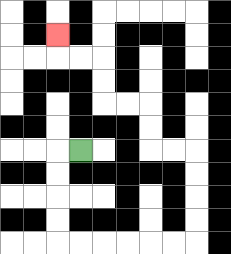{'start': '[3, 6]', 'end': '[2, 1]', 'path_directions': 'L,D,D,D,D,R,R,R,R,R,R,U,U,U,U,L,L,U,U,L,L,U,U,L,L,U', 'path_coordinates': '[[3, 6], [2, 6], [2, 7], [2, 8], [2, 9], [2, 10], [3, 10], [4, 10], [5, 10], [6, 10], [7, 10], [8, 10], [8, 9], [8, 8], [8, 7], [8, 6], [7, 6], [6, 6], [6, 5], [6, 4], [5, 4], [4, 4], [4, 3], [4, 2], [3, 2], [2, 2], [2, 1]]'}